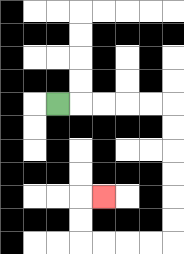{'start': '[2, 4]', 'end': '[4, 8]', 'path_directions': 'R,R,R,R,R,D,D,D,D,D,D,L,L,L,L,U,U,R', 'path_coordinates': '[[2, 4], [3, 4], [4, 4], [5, 4], [6, 4], [7, 4], [7, 5], [7, 6], [7, 7], [7, 8], [7, 9], [7, 10], [6, 10], [5, 10], [4, 10], [3, 10], [3, 9], [3, 8], [4, 8]]'}